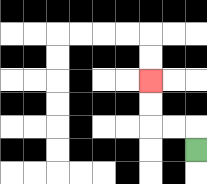{'start': '[8, 6]', 'end': '[6, 3]', 'path_directions': 'U,L,L,U,U', 'path_coordinates': '[[8, 6], [8, 5], [7, 5], [6, 5], [6, 4], [6, 3]]'}